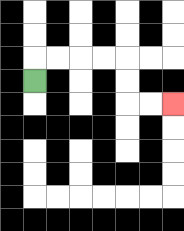{'start': '[1, 3]', 'end': '[7, 4]', 'path_directions': 'U,R,R,R,R,D,D,R,R', 'path_coordinates': '[[1, 3], [1, 2], [2, 2], [3, 2], [4, 2], [5, 2], [5, 3], [5, 4], [6, 4], [7, 4]]'}